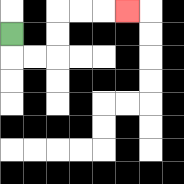{'start': '[0, 1]', 'end': '[5, 0]', 'path_directions': 'D,R,R,U,U,R,R,R', 'path_coordinates': '[[0, 1], [0, 2], [1, 2], [2, 2], [2, 1], [2, 0], [3, 0], [4, 0], [5, 0]]'}